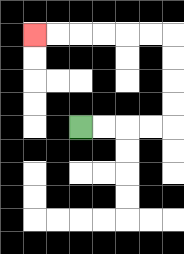{'start': '[3, 5]', 'end': '[1, 1]', 'path_directions': 'R,R,R,R,U,U,U,U,L,L,L,L,L,L', 'path_coordinates': '[[3, 5], [4, 5], [5, 5], [6, 5], [7, 5], [7, 4], [7, 3], [7, 2], [7, 1], [6, 1], [5, 1], [4, 1], [3, 1], [2, 1], [1, 1]]'}